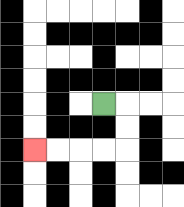{'start': '[4, 4]', 'end': '[1, 6]', 'path_directions': 'R,D,D,L,L,L,L', 'path_coordinates': '[[4, 4], [5, 4], [5, 5], [5, 6], [4, 6], [3, 6], [2, 6], [1, 6]]'}